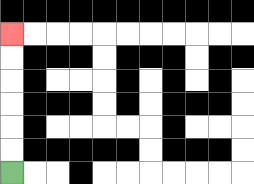{'start': '[0, 7]', 'end': '[0, 1]', 'path_directions': 'U,U,U,U,U,U', 'path_coordinates': '[[0, 7], [0, 6], [0, 5], [0, 4], [0, 3], [0, 2], [0, 1]]'}